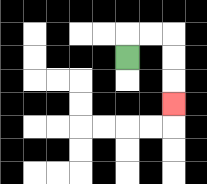{'start': '[5, 2]', 'end': '[7, 4]', 'path_directions': 'U,R,R,D,D,D', 'path_coordinates': '[[5, 2], [5, 1], [6, 1], [7, 1], [7, 2], [7, 3], [7, 4]]'}